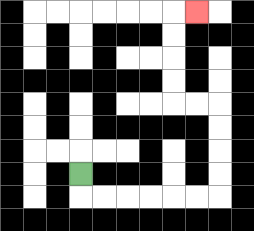{'start': '[3, 7]', 'end': '[8, 0]', 'path_directions': 'D,R,R,R,R,R,R,U,U,U,U,L,L,U,U,U,U,R', 'path_coordinates': '[[3, 7], [3, 8], [4, 8], [5, 8], [6, 8], [7, 8], [8, 8], [9, 8], [9, 7], [9, 6], [9, 5], [9, 4], [8, 4], [7, 4], [7, 3], [7, 2], [7, 1], [7, 0], [8, 0]]'}